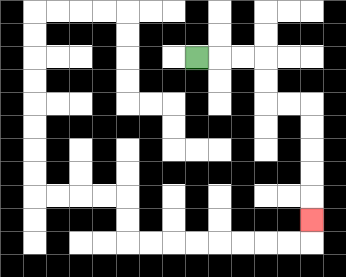{'start': '[8, 2]', 'end': '[13, 9]', 'path_directions': 'R,R,R,D,D,R,R,D,D,D,D,D', 'path_coordinates': '[[8, 2], [9, 2], [10, 2], [11, 2], [11, 3], [11, 4], [12, 4], [13, 4], [13, 5], [13, 6], [13, 7], [13, 8], [13, 9]]'}